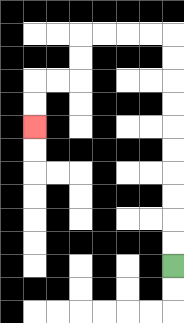{'start': '[7, 11]', 'end': '[1, 5]', 'path_directions': 'U,U,U,U,U,U,U,U,U,U,L,L,L,L,D,D,L,L,D,D', 'path_coordinates': '[[7, 11], [7, 10], [7, 9], [7, 8], [7, 7], [7, 6], [7, 5], [7, 4], [7, 3], [7, 2], [7, 1], [6, 1], [5, 1], [4, 1], [3, 1], [3, 2], [3, 3], [2, 3], [1, 3], [1, 4], [1, 5]]'}